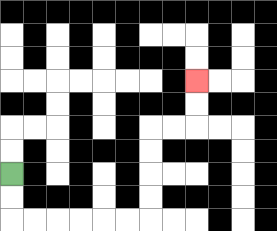{'start': '[0, 7]', 'end': '[8, 3]', 'path_directions': 'D,D,R,R,R,R,R,R,U,U,U,U,R,R,U,U', 'path_coordinates': '[[0, 7], [0, 8], [0, 9], [1, 9], [2, 9], [3, 9], [4, 9], [5, 9], [6, 9], [6, 8], [6, 7], [6, 6], [6, 5], [7, 5], [8, 5], [8, 4], [8, 3]]'}